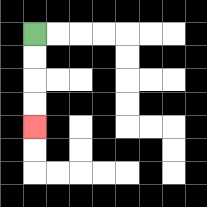{'start': '[1, 1]', 'end': '[1, 5]', 'path_directions': 'D,D,D,D', 'path_coordinates': '[[1, 1], [1, 2], [1, 3], [1, 4], [1, 5]]'}